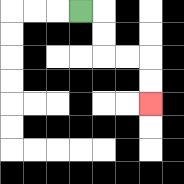{'start': '[3, 0]', 'end': '[6, 4]', 'path_directions': 'R,D,D,R,R,D,D', 'path_coordinates': '[[3, 0], [4, 0], [4, 1], [4, 2], [5, 2], [6, 2], [6, 3], [6, 4]]'}